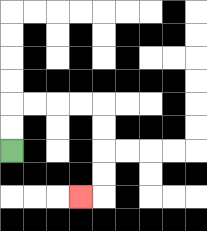{'start': '[0, 6]', 'end': '[3, 8]', 'path_directions': 'U,U,R,R,R,R,D,D,D,D,L', 'path_coordinates': '[[0, 6], [0, 5], [0, 4], [1, 4], [2, 4], [3, 4], [4, 4], [4, 5], [4, 6], [4, 7], [4, 8], [3, 8]]'}